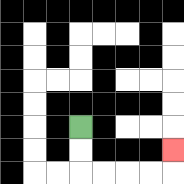{'start': '[3, 5]', 'end': '[7, 6]', 'path_directions': 'D,D,R,R,R,R,U', 'path_coordinates': '[[3, 5], [3, 6], [3, 7], [4, 7], [5, 7], [6, 7], [7, 7], [7, 6]]'}